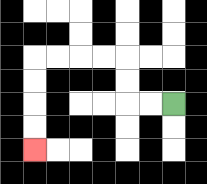{'start': '[7, 4]', 'end': '[1, 6]', 'path_directions': 'L,L,U,U,L,L,L,L,D,D,D,D', 'path_coordinates': '[[7, 4], [6, 4], [5, 4], [5, 3], [5, 2], [4, 2], [3, 2], [2, 2], [1, 2], [1, 3], [1, 4], [1, 5], [1, 6]]'}